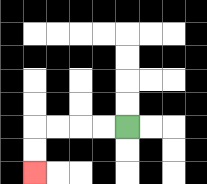{'start': '[5, 5]', 'end': '[1, 7]', 'path_directions': 'L,L,L,L,D,D', 'path_coordinates': '[[5, 5], [4, 5], [3, 5], [2, 5], [1, 5], [1, 6], [1, 7]]'}